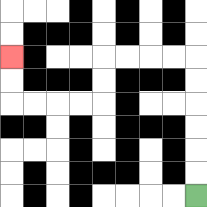{'start': '[8, 8]', 'end': '[0, 2]', 'path_directions': 'U,U,U,U,U,U,L,L,L,L,D,D,L,L,L,L,U,U', 'path_coordinates': '[[8, 8], [8, 7], [8, 6], [8, 5], [8, 4], [8, 3], [8, 2], [7, 2], [6, 2], [5, 2], [4, 2], [4, 3], [4, 4], [3, 4], [2, 4], [1, 4], [0, 4], [0, 3], [0, 2]]'}